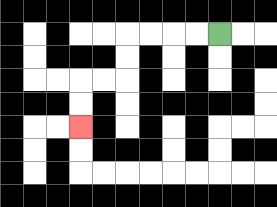{'start': '[9, 1]', 'end': '[3, 5]', 'path_directions': 'L,L,L,L,D,D,L,L,D,D', 'path_coordinates': '[[9, 1], [8, 1], [7, 1], [6, 1], [5, 1], [5, 2], [5, 3], [4, 3], [3, 3], [3, 4], [3, 5]]'}